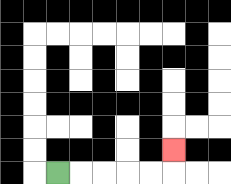{'start': '[2, 7]', 'end': '[7, 6]', 'path_directions': 'R,R,R,R,R,U', 'path_coordinates': '[[2, 7], [3, 7], [4, 7], [5, 7], [6, 7], [7, 7], [7, 6]]'}